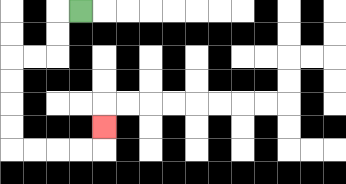{'start': '[3, 0]', 'end': '[4, 5]', 'path_directions': 'L,D,D,L,L,D,D,D,D,R,R,R,R,U', 'path_coordinates': '[[3, 0], [2, 0], [2, 1], [2, 2], [1, 2], [0, 2], [0, 3], [0, 4], [0, 5], [0, 6], [1, 6], [2, 6], [3, 6], [4, 6], [4, 5]]'}